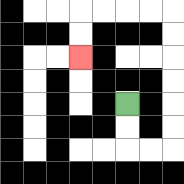{'start': '[5, 4]', 'end': '[3, 2]', 'path_directions': 'D,D,R,R,U,U,U,U,U,U,L,L,L,L,D,D', 'path_coordinates': '[[5, 4], [5, 5], [5, 6], [6, 6], [7, 6], [7, 5], [7, 4], [7, 3], [7, 2], [7, 1], [7, 0], [6, 0], [5, 0], [4, 0], [3, 0], [3, 1], [3, 2]]'}